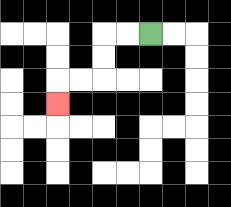{'start': '[6, 1]', 'end': '[2, 4]', 'path_directions': 'L,L,D,D,L,L,D', 'path_coordinates': '[[6, 1], [5, 1], [4, 1], [4, 2], [4, 3], [3, 3], [2, 3], [2, 4]]'}